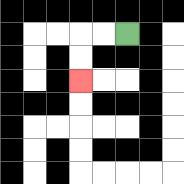{'start': '[5, 1]', 'end': '[3, 3]', 'path_directions': 'L,L,D,D', 'path_coordinates': '[[5, 1], [4, 1], [3, 1], [3, 2], [3, 3]]'}